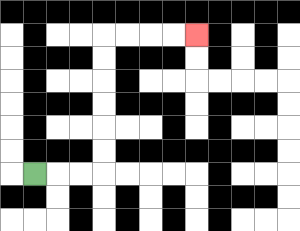{'start': '[1, 7]', 'end': '[8, 1]', 'path_directions': 'R,R,R,U,U,U,U,U,U,R,R,R,R', 'path_coordinates': '[[1, 7], [2, 7], [3, 7], [4, 7], [4, 6], [4, 5], [4, 4], [4, 3], [4, 2], [4, 1], [5, 1], [6, 1], [7, 1], [8, 1]]'}